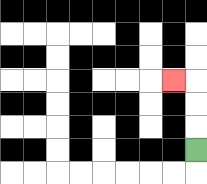{'start': '[8, 6]', 'end': '[7, 3]', 'path_directions': 'U,U,U,L', 'path_coordinates': '[[8, 6], [8, 5], [8, 4], [8, 3], [7, 3]]'}